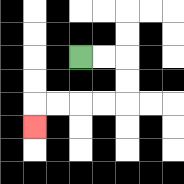{'start': '[3, 2]', 'end': '[1, 5]', 'path_directions': 'R,R,D,D,L,L,L,L,D', 'path_coordinates': '[[3, 2], [4, 2], [5, 2], [5, 3], [5, 4], [4, 4], [3, 4], [2, 4], [1, 4], [1, 5]]'}